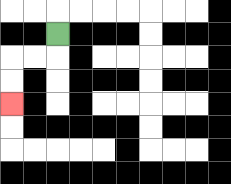{'start': '[2, 1]', 'end': '[0, 4]', 'path_directions': 'D,L,L,D,D', 'path_coordinates': '[[2, 1], [2, 2], [1, 2], [0, 2], [0, 3], [0, 4]]'}